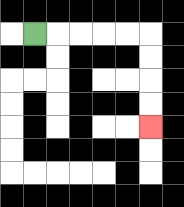{'start': '[1, 1]', 'end': '[6, 5]', 'path_directions': 'R,R,R,R,R,D,D,D,D', 'path_coordinates': '[[1, 1], [2, 1], [3, 1], [4, 1], [5, 1], [6, 1], [6, 2], [6, 3], [6, 4], [6, 5]]'}